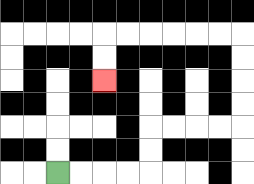{'start': '[2, 7]', 'end': '[4, 3]', 'path_directions': 'R,R,R,R,U,U,R,R,R,R,U,U,U,U,L,L,L,L,L,L,D,D', 'path_coordinates': '[[2, 7], [3, 7], [4, 7], [5, 7], [6, 7], [6, 6], [6, 5], [7, 5], [8, 5], [9, 5], [10, 5], [10, 4], [10, 3], [10, 2], [10, 1], [9, 1], [8, 1], [7, 1], [6, 1], [5, 1], [4, 1], [4, 2], [4, 3]]'}